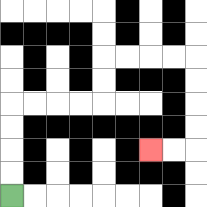{'start': '[0, 8]', 'end': '[6, 6]', 'path_directions': 'U,U,U,U,R,R,R,R,U,U,R,R,R,R,D,D,D,D,L,L', 'path_coordinates': '[[0, 8], [0, 7], [0, 6], [0, 5], [0, 4], [1, 4], [2, 4], [3, 4], [4, 4], [4, 3], [4, 2], [5, 2], [6, 2], [7, 2], [8, 2], [8, 3], [8, 4], [8, 5], [8, 6], [7, 6], [6, 6]]'}